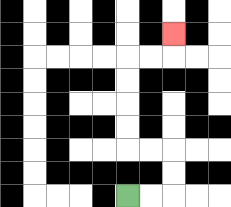{'start': '[5, 8]', 'end': '[7, 1]', 'path_directions': 'R,R,U,U,L,L,U,U,U,U,R,R,U', 'path_coordinates': '[[5, 8], [6, 8], [7, 8], [7, 7], [7, 6], [6, 6], [5, 6], [5, 5], [5, 4], [5, 3], [5, 2], [6, 2], [7, 2], [7, 1]]'}